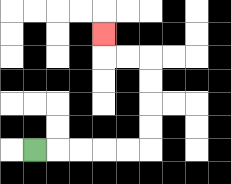{'start': '[1, 6]', 'end': '[4, 1]', 'path_directions': 'R,R,R,R,R,U,U,U,U,L,L,U', 'path_coordinates': '[[1, 6], [2, 6], [3, 6], [4, 6], [5, 6], [6, 6], [6, 5], [6, 4], [6, 3], [6, 2], [5, 2], [4, 2], [4, 1]]'}